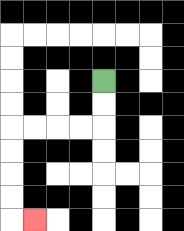{'start': '[4, 3]', 'end': '[1, 9]', 'path_directions': 'D,D,L,L,L,L,D,D,D,D,R', 'path_coordinates': '[[4, 3], [4, 4], [4, 5], [3, 5], [2, 5], [1, 5], [0, 5], [0, 6], [0, 7], [0, 8], [0, 9], [1, 9]]'}